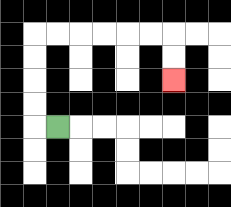{'start': '[2, 5]', 'end': '[7, 3]', 'path_directions': 'L,U,U,U,U,R,R,R,R,R,R,D,D', 'path_coordinates': '[[2, 5], [1, 5], [1, 4], [1, 3], [1, 2], [1, 1], [2, 1], [3, 1], [4, 1], [5, 1], [6, 1], [7, 1], [7, 2], [7, 3]]'}